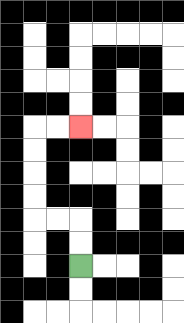{'start': '[3, 11]', 'end': '[3, 5]', 'path_directions': 'U,U,L,L,U,U,U,U,R,R', 'path_coordinates': '[[3, 11], [3, 10], [3, 9], [2, 9], [1, 9], [1, 8], [1, 7], [1, 6], [1, 5], [2, 5], [3, 5]]'}